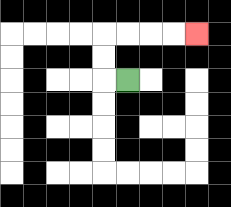{'start': '[5, 3]', 'end': '[8, 1]', 'path_directions': 'L,U,U,R,R,R,R', 'path_coordinates': '[[5, 3], [4, 3], [4, 2], [4, 1], [5, 1], [6, 1], [7, 1], [8, 1]]'}